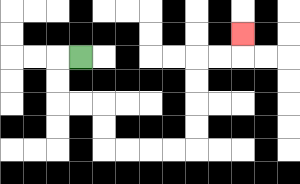{'start': '[3, 2]', 'end': '[10, 1]', 'path_directions': 'L,D,D,R,R,D,D,R,R,R,R,U,U,U,U,R,R,U', 'path_coordinates': '[[3, 2], [2, 2], [2, 3], [2, 4], [3, 4], [4, 4], [4, 5], [4, 6], [5, 6], [6, 6], [7, 6], [8, 6], [8, 5], [8, 4], [8, 3], [8, 2], [9, 2], [10, 2], [10, 1]]'}